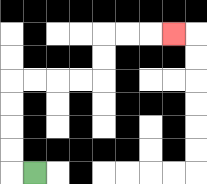{'start': '[1, 7]', 'end': '[7, 1]', 'path_directions': 'L,U,U,U,U,R,R,R,R,U,U,R,R,R', 'path_coordinates': '[[1, 7], [0, 7], [0, 6], [0, 5], [0, 4], [0, 3], [1, 3], [2, 3], [3, 3], [4, 3], [4, 2], [4, 1], [5, 1], [6, 1], [7, 1]]'}